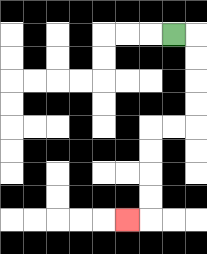{'start': '[7, 1]', 'end': '[5, 9]', 'path_directions': 'R,D,D,D,D,L,L,D,D,D,D,L', 'path_coordinates': '[[7, 1], [8, 1], [8, 2], [8, 3], [8, 4], [8, 5], [7, 5], [6, 5], [6, 6], [6, 7], [6, 8], [6, 9], [5, 9]]'}